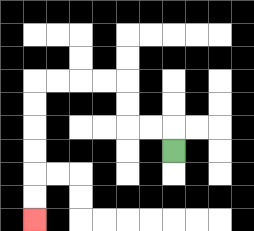{'start': '[7, 6]', 'end': '[1, 9]', 'path_directions': 'U,L,L,U,U,L,L,L,L,D,D,D,D,D,D', 'path_coordinates': '[[7, 6], [7, 5], [6, 5], [5, 5], [5, 4], [5, 3], [4, 3], [3, 3], [2, 3], [1, 3], [1, 4], [1, 5], [1, 6], [1, 7], [1, 8], [1, 9]]'}